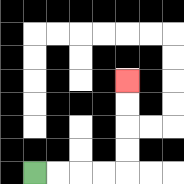{'start': '[1, 7]', 'end': '[5, 3]', 'path_directions': 'R,R,R,R,U,U,U,U', 'path_coordinates': '[[1, 7], [2, 7], [3, 7], [4, 7], [5, 7], [5, 6], [5, 5], [5, 4], [5, 3]]'}